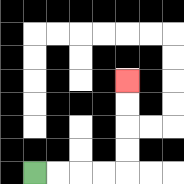{'start': '[1, 7]', 'end': '[5, 3]', 'path_directions': 'R,R,R,R,U,U,U,U', 'path_coordinates': '[[1, 7], [2, 7], [3, 7], [4, 7], [5, 7], [5, 6], [5, 5], [5, 4], [5, 3]]'}